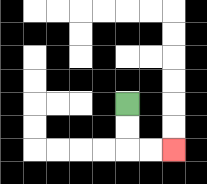{'start': '[5, 4]', 'end': '[7, 6]', 'path_directions': 'D,D,R,R', 'path_coordinates': '[[5, 4], [5, 5], [5, 6], [6, 6], [7, 6]]'}